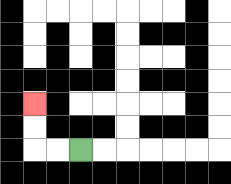{'start': '[3, 6]', 'end': '[1, 4]', 'path_directions': 'L,L,U,U', 'path_coordinates': '[[3, 6], [2, 6], [1, 6], [1, 5], [1, 4]]'}